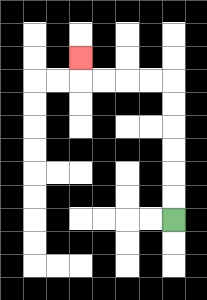{'start': '[7, 9]', 'end': '[3, 2]', 'path_directions': 'U,U,U,U,U,U,L,L,L,L,U', 'path_coordinates': '[[7, 9], [7, 8], [7, 7], [7, 6], [7, 5], [7, 4], [7, 3], [6, 3], [5, 3], [4, 3], [3, 3], [3, 2]]'}